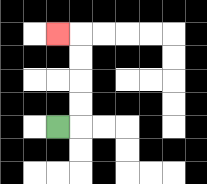{'start': '[2, 5]', 'end': '[2, 1]', 'path_directions': 'R,U,U,U,U,L', 'path_coordinates': '[[2, 5], [3, 5], [3, 4], [3, 3], [3, 2], [3, 1], [2, 1]]'}